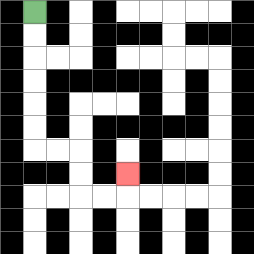{'start': '[1, 0]', 'end': '[5, 7]', 'path_directions': 'D,D,D,D,D,D,R,R,D,D,R,R,U', 'path_coordinates': '[[1, 0], [1, 1], [1, 2], [1, 3], [1, 4], [1, 5], [1, 6], [2, 6], [3, 6], [3, 7], [3, 8], [4, 8], [5, 8], [5, 7]]'}